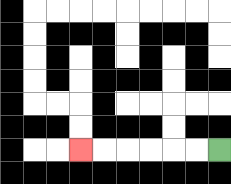{'start': '[9, 6]', 'end': '[3, 6]', 'path_directions': 'L,L,L,L,L,L', 'path_coordinates': '[[9, 6], [8, 6], [7, 6], [6, 6], [5, 6], [4, 6], [3, 6]]'}